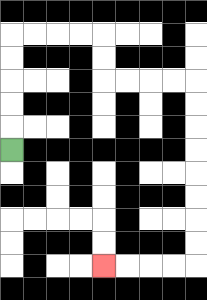{'start': '[0, 6]', 'end': '[4, 11]', 'path_directions': 'U,U,U,U,U,R,R,R,R,D,D,R,R,R,R,D,D,D,D,D,D,D,D,L,L,L,L', 'path_coordinates': '[[0, 6], [0, 5], [0, 4], [0, 3], [0, 2], [0, 1], [1, 1], [2, 1], [3, 1], [4, 1], [4, 2], [4, 3], [5, 3], [6, 3], [7, 3], [8, 3], [8, 4], [8, 5], [8, 6], [8, 7], [8, 8], [8, 9], [8, 10], [8, 11], [7, 11], [6, 11], [5, 11], [4, 11]]'}